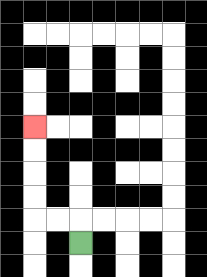{'start': '[3, 10]', 'end': '[1, 5]', 'path_directions': 'U,L,L,U,U,U,U', 'path_coordinates': '[[3, 10], [3, 9], [2, 9], [1, 9], [1, 8], [1, 7], [1, 6], [1, 5]]'}